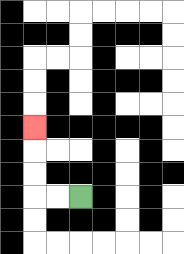{'start': '[3, 8]', 'end': '[1, 5]', 'path_directions': 'L,L,U,U,U', 'path_coordinates': '[[3, 8], [2, 8], [1, 8], [1, 7], [1, 6], [1, 5]]'}